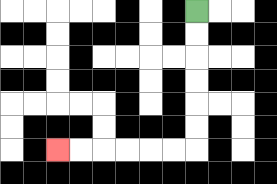{'start': '[8, 0]', 'end': '[2, 6]', 'path_directions': 'D,D,D,D,D,D,L,L,L,L,L,L', 'path_coordinates': '[[8, 0], [8, 1], [8, 2], [8, 3], [8, 4], [8, 5], [8, 6], [7, 6], [6, 6], [5, 6], [4, 6], [3, 6], [2, 6]]'}